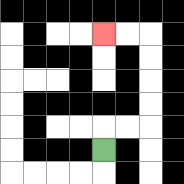{'start': '[4, 6]', 'end': '[4, 1]', 'path_directions': 'U,R,R,U,U,U,U,L,L', 'path_coordinates': '[[4, 6], [4, 5], [5, 5], [6, 5], [6, 4], [6, 3], [6, 2], [6, 1], [5, 1], [4, 1]]'}